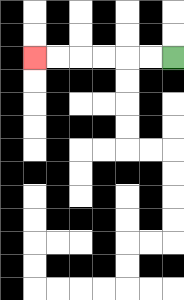{'start': '[7, 2]', 'end': '[1, 2]', 'path_directions': 'L,L,L,L,L,L', 'path_coordinates': '[[7, 2], [6, 2], [5, 2], [4, 2], [3, 2], [2, 2], [1, 2]]'}